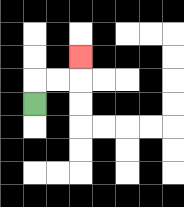{'start': '[1, 4]', 'end': '[3, 2]', 'path_directions': 'U,R,R,U', 'path_coordinates': '[[1, 4], [1, 3], [2, 3], [3, 3], [3, 2]]'}